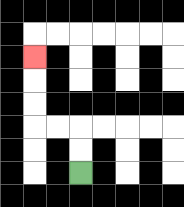{'start': '[3, 7]', 'end': '[1, 2]', 'path_directions': 'U,U,L,L,U,U,U', 'path_coordinates': '[[3, 7], [3, 6], [3, 5], [2, 5], [1, 5], [1, 4], [1, 3], [1, 2]]'}